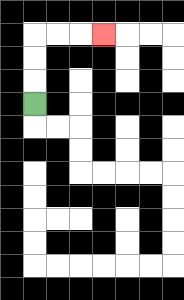{'start': '[1, 4]', 'end': '[4, 1]', 'path_directions': 'U,U,U,R,R,R', 'path_coordinates': '[[1, 4], [1, 3], [1, 2], [1, 1], [2, 1], [3, 1], [4, 1]]'}